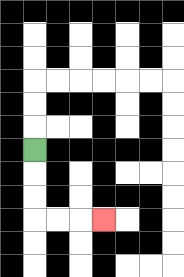{'start': '[1, 6]', 'end': '[4, 9]', 'path_directions': 'D,D,D,R,R,R', 'path_coordinates': '[[1, 6], [1, 7], [1, 8], [1, 9], [2, 9], [3, 9], [4, 9]]'}